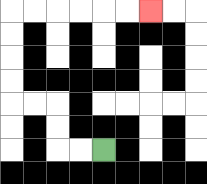{'start': '[4, 6]', 'end': '[6, 0]', 'path_directions': 'L,L,U,U,L,L,U,U,U,U,R,R,R,R,R,R', 'path_coordinates': '[[4, 6], [3, 6], [2, 6], [2, 5], [2, 4], [1, 4], [0, 4], [0, 3], [0, 2], [0, 1], [0, 0], [1, 0], [2, 0], [3, 0], [4, 0], [5, 0], [6, 0]]'}